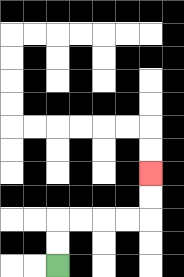{'start': '[2, 11]', 'end': '[6, 7]', 'path_directions': 'U,U,R,R,R,R,U,U', 'path_coordinates': '[[2, 11], [2, 10], [2, 9], [3, 9], [4, 9], [5, 9], [6, 9], [6, 8], [6, 7]]'}